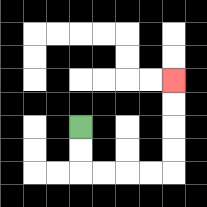{'start': '[3, 5]', 'end': '[7, 3]', 'path_directions': 'D,D,R,R,R,R,U,U,U,U', 'path_coordinates': '[[3, 5], [3, 6], [3, 7], [4, 7], [5, 7], [6, 7], [7, 7], [7, 6], [7, 5], [7, 4], [7, 3]]'}